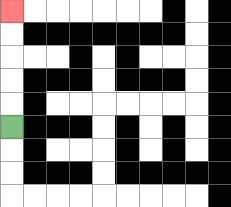{'start': '[0, 5]', 'end': '[0, 0]', 'path_directions': 'U,U,U,U,U', 'path_coordinates': '[[0, 5], [0, 4], [0, 3], [0, 2], [0, 1], [0, 0]]'}